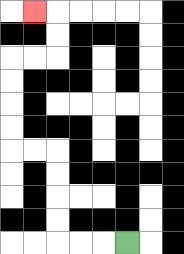{'start': '[5, 10]', 'end': '[1, 0]', 'path_directions': 'L,L,L,U,U,U,U,L,L,U,U,U,U,R,R,U,U,L', 'path_coordinates': '[[5, 10], [4, 10], [3, 10], [2, 10], [2, 9], [2, 8], [2, 7], [2, 6], [1, 6], [0, 6], [0, 5], [0, 4], [0, 3], [0, 2], [1, 2], [2, 2], [2, 1], [2, 0], [1, 0]]'}